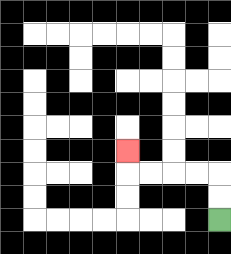{'start': '[9, 9]', 'end': '[5, 6]', 'path_directions': 'U,U,L,L,L,L,U', 'path_coordinates': '[[9, 9], [9, 8], [9, 7], [8, 7], [7, 7], [6, 7], [5, 7], [5, 6]]'}